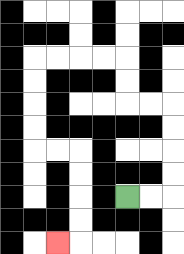{'start': '[5, 8]', 'end': '[2, 10]', 'path_directions': 'R,R,U,U,U,U,L,L,U,U,L,L,L,L,D,D,D,D,R,R,D,D,D,D,L', 'path_coordinates': '[[5, 8], [6, 8], [7, 8], [7, 7], [7, 6], [7, 5], [7, 4], [6, 4], [5, 4], [5, 3], [5, 2], [4, 2], [3, 2], [2, 2], [1, 2], [1, 3], [1, 4], [1, 5], [1, 6], [2, 6], [3, 6], [3, 7], [3, 8], [3, 9], [3, 10], [2, 10]]'}